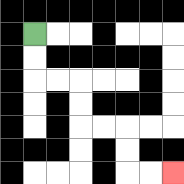{'start': '[1, 1]', 'end': '[7, 7]', 'path_directions': 'D,D,R,R,D,D,R,R,D,D,R,R', 'path_coordinates': '[[1, 1], [1, 2], [1, 3], [2, 3], [3, 3], [3, 4], [3, 5], [4, 5], [5, 5], [5, 6], [5, 7], [6, 7], [7, 7]]'}